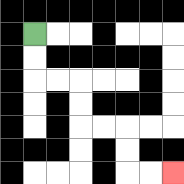{'start': '[1, 1]', 'end': '[7, 7]', 'path_directions': 'D,D,R,R,D,D,R,R,D,D,R,R', 'path_coordinates': '[[1, 1], [1, 2], [1, 3], [2, 3], [3, 3], [3, 4], [3, 5], [4, 5], [5, 5], [5, 6], [5, 7], [6, 7], [7, 7]]'}